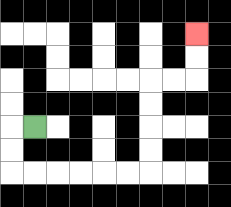{'start': '[1, 5]', 'end': '[8, 1]', 'path_directions': 'L,D,D,R,R,R,R,R,R,U,U,U,U,R,R,U,U', 'path_coordinates': '[[1, 5], [0, 5], [0, 6], [0, 7], [1, 7], [2, 7], [3, 7], [4, 7], [5, 7], [6, 7], [6, 6], [6, 5], [6, 4], [6, 3], [7, 3], [8, 3], [8, 2], [8, 1]]'}